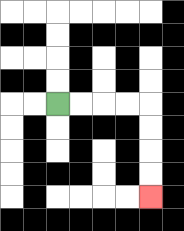{'start': '[2, 4]', 'end': '[6, 8]', 'path_directions': 'R,R,R,R,D,D,D,D', 'path_coordinates': '[[2, 4], [3, 4], [4, 4], [5, 4], [6, 4], [6, 5], [6, 6], [6, 7], [6, 8]]'}